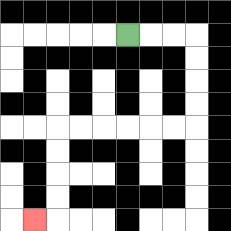{'start': '[5, 1]', 'end': '[1, 9]', 'path_directions': 'R,R,R,D,D,D,D,L,L,L,L,L,L,D,D,D,D,L', 'path_coordinates': '[[5, 1], [6, 1], [7, 1], [8, 1], [8, 2], [8, 3], [8, 4], [8, 5], [7, 5], [6, 5], [5, 5], [4, 5], [3, 5], [2, 5], [2, 6], [2, 7], [2, 8], [2, 9], [1, 9]]'}